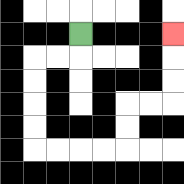{'start': '[3, 1]', 'end': '[7, 1]', 'path_directions': 'D,L,L,D,D,D,D,R,R,R,R,U,U,R,R,U,U,U', 'path_coordinates': '[[3, 1], [3, 2], [2, 2], [1, 2], [1, 3], [1, 4], [1, 5], [1, 6], [2, 6], [3, 6], [4, 6], [5, 6], [5, 5], [5, 4], [6, 4], [7, 4], [7, 3], [7, 2], [7, 1]]'}